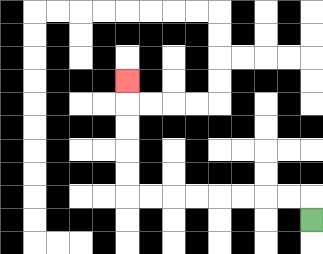{'start': '[13, 9]', 'end': '[5, 3]', 'path_directions': 'U,L,L,L,L,L,L,L,L,U,U,U,U,U', 'path_coordinates': '[[13, 9], [13, 8], [12, 8], [11, 8], [10, 8], [9, 8], [8, 8], [7, 8], [6, 8], [5, 8], [5, 7], [5, 6], [5, 5], [5, 4], [5, 3]]'}